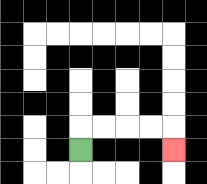{'start': '[3, 6]', 'end': '[7, 6]', 'path_directions': 'U,R,R,R,R,D', 'path_coordinates': '[[3, 6], [3, 5], [4, 5], [5, 5], [6, 5], [7, 5], [7, 6]]'}